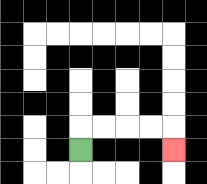{'start': '[3, 6]', 'end': '[7, 6]', 'path_directions': 'U,R,R,R,R,D', 'path_coordinates': '[[3, 6], [3, 5], [4, 5], [5, 5], [6, 5], [7, 5], [7, 6]]'}